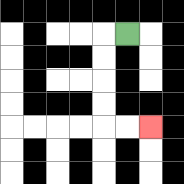{'start': '[5, 1]', 'end': '[6, 5]', 'path_directions': 'L,D,D,D,D,R,R', 'path_coordinates': '[[5, 1], [4, 1], [4, 2], [4, 3], [4, 4], [4, 5], [5, 5], [6, 5]]'}